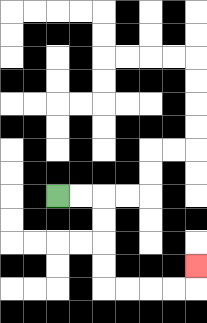{'start': '[2, 8]', 'end': '[8, 11]', 'path_directions': 'R,R,D,D,D,D,R,R,R,R,U', 'path_coordinates': '[[2, 8], [3, 8], [4, 8], [4, 9], [4, 10], [4, 11], [4, 12], [5, 12], [6, 12], [7, 12], [8, 12], [8, 11]]'}